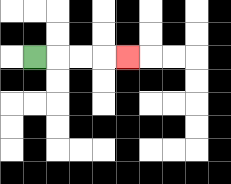{'start': '[1, 2]', 'end': '[5, 2]', 'path_directions': 'R,R,R,R', 'path_coordinates': '[[1, 2], [2, 2], [3, 2], [4, 2], [5, 2]]'}